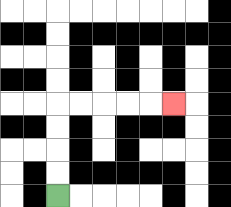{'start': '[2, 8]', 'end': '[7, 4]', 'path_directions': 'U,U,U,U,R,R,R,R,R', 'path_coordinates': '[[2, 8], [2, 7], [2, 6], [2, 5], [2, 4], [3, 4], [4, 4], [5, 4], [6, 4], [7, 4]]'}